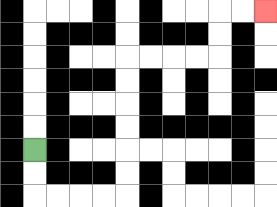{'start': '[1, 6]', 'end': '[11, 0]', 'path_directions': 'D,D,R,R,R,R,U,U,U,U,U,U,R,R,R,R,U,U,R,R', 'path_coordinates': '[[1, 6], [1, 7], [1, 8], [2, 8], [3, 8], [4, 8], [5, 8], [5, 7], [5, 6], [5, 5], [5, 4], [5, 3], [5, 2], [6, 2], [7, 2], [8, 2], [9, 2], [9, 1], [9, 0], [10, 0], [11, 0]]'}